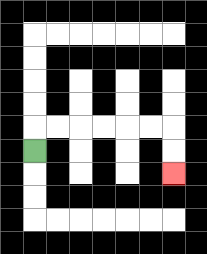{'start': '[1, 6]', 'end': '[7, 7]', 'path_directions': 'U,R,R,R,R,R,R,D,D', 'path_coordinates': '[[1, 6], [1, 5], [2, 5], [3, 5], [4, 5], [5, 5], [6, 5], [7, 5], [7, 6], [7, 7]]'}